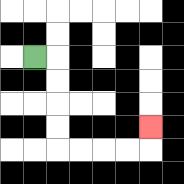{'start': '[1, 2]', 'end': '[6, 5]', 'path_directions': 'R,D,D,D,D,R,R,R,R,U', 'path_coordinates': '[[1, 2], [2, 2], [2, 3], [2, 4], [2, 5], [2, 6], [3, 6], [4, 6], [5, 6], [6, 6], [6, 5]]'}